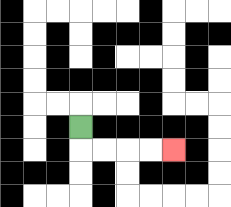{'start': '[3, 5]', 'end': '[7, 6]', 'path_directions': 'D,R,R,R,R', 'path_coordinates': '[[3, 5], [3, 6], [4, 6], [5, 6], [6, 6], [7, 6]]'}